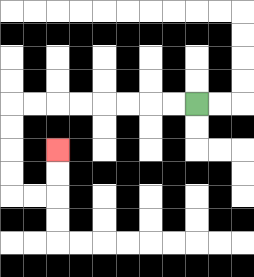{'start': '[8, 4]', 'end': '[2, 6]', 'path_directions': 'L,L,L,L,L,L,L,L,D,D,D,D,R,R,U,U', 'path_coordinates': '[[8, 4], [7, 4], [6, 4], [5, 4], [4, 4], [3, 4], [2, 4], [1, 4], [0, 4], [0, 5], [0, 6], [0, 7], [0, 8], [1, 8], [2, 8], [2, 7], [2, 6]]'}